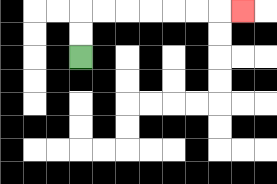{'start': '[3, 2]', 'end': '[10, 0]', 'path_directions': 'U,U,R,R,R,R,R,R,R', 'path_coordinates': '[[3, 2], [3, 1], [3, 0], [4, 0], [5, 0], [6, 0], [7, 0], [8, 0], [9, 0], [10, 0]]'}